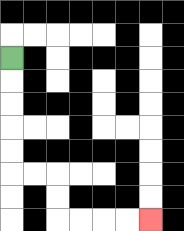{'start': '[0, 2]', 'end': '[6, 9]', 'path_directions': 'D,D,D,D,D,R,R,D,D,R,R,R,R', 'path_coordinates': '[[0, 2], [0, 3], [0, 4], [0, 5], [0, 6], [0, 7], [1, 7], [2, 7], [2, 8], [2, 9], [3, 9], [4, 9], [5, 9], [6, 9]]'}